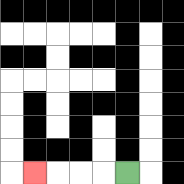{'start': '[5, 7]', 'end': '[1, 7]', 'path_directions': 'L,L,L,L', 'path_coordinates': '[[5, 7], [4, 7], [3, 7], [2, 7], [1, 7]]'}